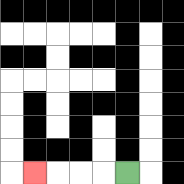{'start': '[5, 7]', 'end': '[1, 7]', 'path_directions': 'L,L,L,L', 'path_coordinates': '[[5, 7], [4, 7], [3, 7], [2, 7], [1, 7]]'}